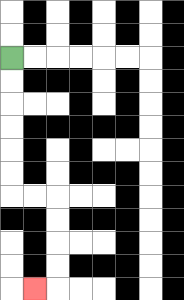{'start': '[0, 2]', 'end': '[1, 12]', 'path_directions': 'D,D,D,D,D,D,R,R,D,D,D,D,L', 'path_coordinates': '[[0, 2], [0, 3], [0, 4], [0, 5], [0, 6], [0, 7], [0, 8], [1, 8], [2, 8], [2, 9], [2, 10], [2, 11], [2, 12], [1, 12]]'}